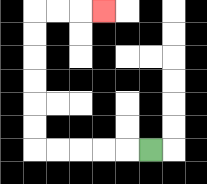{'start': '[6, 6]', 'end': '[4, 0]', 'path_directions': 'L,L,L,L,L,U,U,U,U,U,U,R,R,R', 'path_coordinates': '[[6, 6], [5, 6], [4, 6], [3, 6], [2, 6], [1, 6], [1, 5], [1, 4], [1, 3], [1, 2], [1, 1], [1, 0], [2, 0], [3, 0], [4, 0]]'}